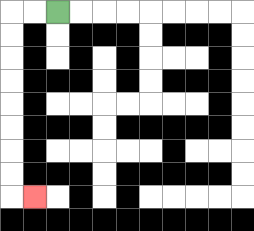{'start': '[2, 0]', 'end': '[1, 8]', 'path_directions': 'L,L,D,D,D,D,D,D,D,D,R', 'path_coordinates': '[[2, 0], [1, 0], [0, 0], [0, 1], [0, 2], [0, 3], [0, 4], [0, 5], [0, 6], [0, 7], [0, 8], [1, 8]]'}